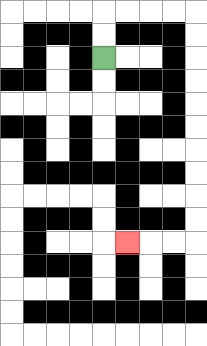{'start': '[4, 2]', 'end': '[5, 10]', 'path_directions': 'U,U,R,R,R,R,D,D,D,D,D,D,D,D,D,D,L,L,L', 'path_coordinates': '[[4, 2], [4, 1], [4, 0], [5, 0], [6, 0], [7, 0], [8, 0], [8, 1], [8, 2], [8, 3], [8, 4], [8, 5], [8, 6], [8, 7], [8, 8], [8, 9], [8, 10], [7, 10], [6, 10], [5, 10]]'}